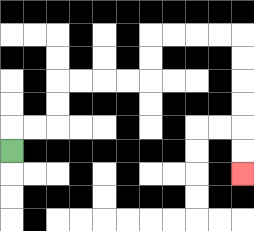{'start': '[0, 6]', 'end': '[10, 7]', 'path_directions': 'U,R,R,U,U,R,R,R,R,U,U,R,R,R,R,D,D,D,D,D,D', 'path_coordinates': '[[0, 6], [0, 5], [1, 5], [2, 5], [2, 4], [2, 3], [3, 3], [4, 3], [5, 3], [6, 3], [6, 2], [6, 1], [7, 1], [8, 1], [9, 1], [10, 1], [10, 2], [10, 3], [10, 4], [10, 5], [10, 6], [10, 7]]'}